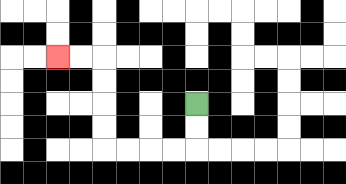{'start': '[8, 4]', 'end': '[2, 2]', 'path_directions': 'D,D,L,L,L,L,U,U,U,U,L,L', 'path_coordinates': '[[8, 4], [8, 5], [8, 6], [7, 6], [6, 6], [5, 6], [4, 6], [4, 5], [4, 4], [4, 3], [4, 2], [3, 2], [2, 2]]'}